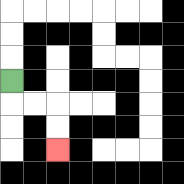{'start': '[0, 3]', 'end': '[2, 6]', 'path_directions': 'D,R,R,D,D', 'path_coordinates': '[[0, 3], [0, 4], [1, 4], [2, 4], [2, 5], [2, 6]]'}